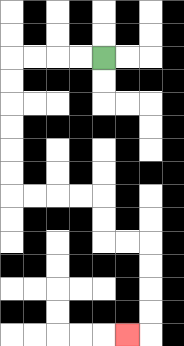{'start': '[4, 2]', 'end': '[5, 14]', 'path_directions': 'L,L,L,L,D,D,D,D,D,D,R,R,R,R,D,D,R,R,D,D,D,D,L', 'path_coordinates': '[[4, 2], [3, 2], [2, 2], [1, 2], [0, 2], [0, 3], [0, 4], [0, 5], [0, 6], [0, 7], [0, 8], [1, 8], [2, 8], [3, 8], [4, 8], [4, 9], [4, 10], [5, 10], [6, 10], [6, 11], [6, 12], [6, 13], [6, 14], [5, 14]]'}